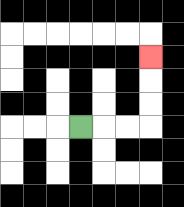{'start': '[3, 5]', 'end': '[6, 2]', 'path_directions': 'R,R,R,U,U,U', 'path_coordinates': '[[3, 5], [4, 5], [5, 5], [6, 5], [6, 4], [6, 3], [6, 2]]'}